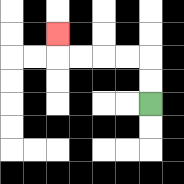{'start': '[6, 4]', 'end': '[2, 1]', 'path_directions': 'U,U,L,L,L,L,U', 'path_coordinates': '[[6, 4], [6, 3], [6, 2], [5, 2], [4, 2], [3, 2], [2, 2], [2, 1]]'}